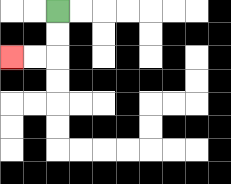{'start': '[2, 0]', 'end': '[0, 2]', 'path_directions': 'D,D,L,L', 'path_coordinates': '[[2, 0], [2, 1], [2, 2], [1, 2], [0, 2]]'}